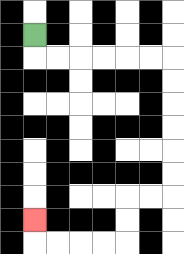{'start': '[1, 1]', 'end': '[1, 9]', 'path_directions': 'D,R,R,R,R,R,R,D,D,D,D,D,D,L,L,D,D,L,L,L,L,U', 'path_coordinates': '[[1, 1], [1, 2], [2, 2], [3, 2], [4, 2], [5, 2], [6, 2], [7, 2], [7, 3], [7, 4], [7, 5], [7, 6], [7, 7], [7, 8], [6, 8], [5, 8], [5, 9], [5, 10], [4, 10], [3, 10], [2, 10], [1, 10], [1, 9]]'}